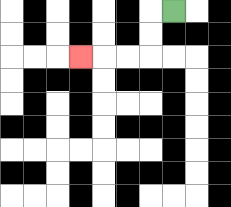{'start': '[7, 0]', 'end': '[3, 2]', 'path_directions': 'L,D,D,L,L,L', 'path_coordinates': '[[7, 0], [6, 0], [6, 1], [6, 2], [5, 2], [4, 2], [3, 2]]'}